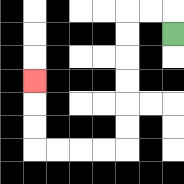{'start': '[7, 1]', 'end': '[1, 3]', 'path_directions': 'U,L,L,D,D,D,D,D,D,L,L,L,L,U,U,U', 'path_coordinates': '[[7, 1], [7, 0], [6, 0], [5, 0], [5, 1], [5, 2], [5, 3], [5, 4], [5, 5], [5, 6], [4, 6], [3, 6], [2, 6], [1, 6], [1, 5], [1, 4], [1, 3]]'}